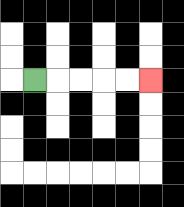{'start': '[1, 3]', 'end': '[6, 3]', 'path_directions': 'R,R,R,R,R', 'path_coordinates': '[[1, 3], [2, 3], [3, 3], [4, 3], [5, 3], [6, 3]]'}